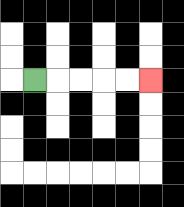{'start': '[1, 3]', 'end': '[6, 3]', 'path_directions': 'R,R,R,R,R', 'path_coordinates': '[[1, 3], [2, 3], [3, 3], [4, 3], [5, 3], [6, 3]]'}